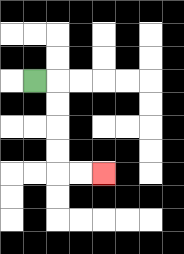{'start': '[1, 3]', 'end': '[4, 7]', 'path_directions': 'R,D,D,D,D,R,R', 'path_coordinates': '[[1, 3], [2, 3], [2, 4], [2, 5], [2, 6], [2, 7], [3, 7], [4, 7]]'}